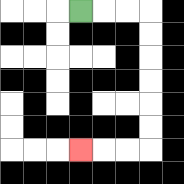{'start': '[3, 0]', 'end': '[3, 6]', 'path_directions': 'R,R,R,D,D,D,D,D,D,L,L,L', 'path_coordinates': '[[3, 0], [4, 0], [5, 0], [6, 0], [6, 1], [6, 2], [6, 3], [6, 4], [6, 5], [6, 6], [5, 6], [4, 6], [3, 6]]'}